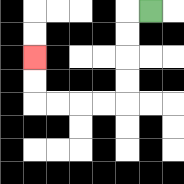{'start': '[6, 0]', 'end': '[1, 2]', 'path_directions': 'L,D,D,D,D,L,L,L,L,U,U', 'path_coordinates': '[[6, 0], [5, 0], [5, 1], [5, 2], [5, 3], [5, 4], [4, 4], [3, 4], [2, 4], [1, 4], [1, 3], [1, 2]]'}